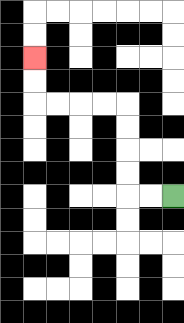{'start': '[7, 8]', 'end': '[1, 2]', 'path_directions': 'L,L,U,U,U,U,L,L,L,L,U,U', 'path_coordinates': '[[7, 8], [6, 8], [5, 8], [5, 7], [5, 6], [5, 5], [5, 4], [4, 4], [3, 4], [2, 4], [1, 4], [1, 3], [1, 2]]'}